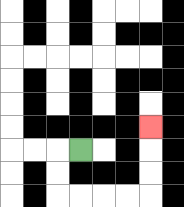{'start': '[3, 6]', 'end': '[6, 5]', 'path_directions': 'L,D,D,R,R,R,R,U,U,U', 'path_coordinates': '[[3, 6], [2, 6], [2, 7], [2, 8], [3, 8], [4, 8], [5, 8], [6, 8], [6, 7], [6, 6], [6, 5]]'}